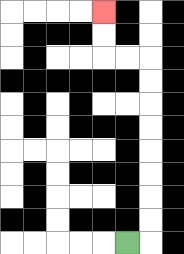{'start': '[5, 10]', 'end': '[4, 0]', 'path_directions': 'R,U,U,U,U,U,U,U,U,L,L,U,U', 'path_coordinates': '[[5, 10], [6, 10], [6, 9], [6, 8], [6, 7], [6, 6], [6, 5], [6, 4], [6, 3], [6, 2], [5, 2], [4, 2], [4, 1], [4, 0]]'}